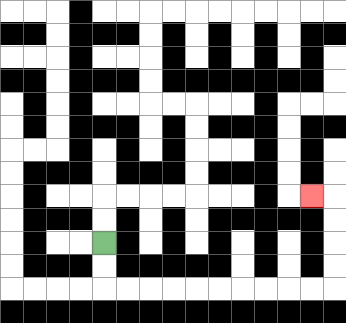{'start': '[4, 10]', 'end': '[13, 8]', 'path_directions': 'D,D,R,R,R,R,R,R,R,R,R,R,U,U,U,U,L', 'path_coordinates': '[[4, 10], [4, 11], [4, 12], [5, 12], [6, 12], [7, 12], [8, 12], [9, 12], [10, 12], [11, 12], [12, 12], [13, 12], [14, 12], [14, 11], [14, 10], [14, 9], [14, 8], [13, 8]]'}